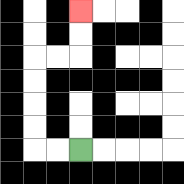{'start': '[3, 6]', 'end': '[3, 0]', 'path_directions': 'L,L,U,U,U,U,R,R,U,U', 'path_coordinates': '[[3, 6], [2, 6], [1, 6], [1, 5], [1, 4], [1, 3], [1, 2], [2, 2], [3, 2], [3, 1], [3, 0]]'}